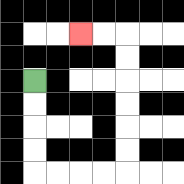{'start': '[1, 3]', 'end': '[3, 1]', 'path_directions': 'D,D,D,D,R,R,R,R,U,U,U,U,U,U,L,L', 'path_coordinates': '[[1, 3], [1, 4], [1, 5], [1, 6], [1, 7], [2, 7], [3, 7], [4, 7], [5, 7], [5, 6], [5, 5], [5, 4], [5, 3], [5, 2], [5, 1], [4, 1], [3, 1]]'}